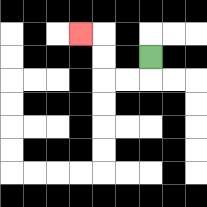{'start': '[6, 2]', 'end': '[3, 1]', 'path_directions': 'D,L,L,U,U,L', 'path_coordinates': '[[6, 2], [6, 3], [5, 3], [4, 3], [4, 2], [4, 1], [3, 1]]'}